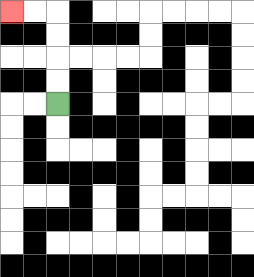{'start': '[2, 4]', 'end': '[0, 0]', 'path_directions': 'U,U,U,U,L,L', 'path_coordinates': '[[2, 4], [2, 3], [2, 2], [2, 1], [2, 0], [1, 0], [0, 0]]'}